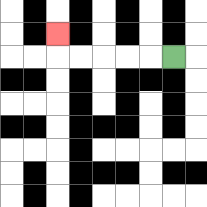{'start': '[7, 2]', 'end': '[2, 1]', 'path_directions': 'L,L,L,L,L,U', 'path_coordinates': '[[7, 2], [6, 2], [5, 2], [4, 2], [3, 2], [2, 2], [2, 1]]'}